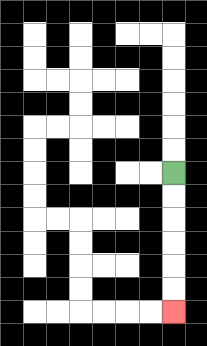{'start': '[7, 7]', 'end': '[7, 13]', 'path_directions': 'D,D,D,D,D,D', 'path_coordinates': '[[7, 7], [7, 8], [7, 9], [7, 10], [7, 11], [7, 12], [7, 13]]'}